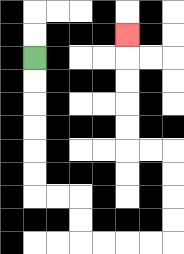{'start': '[1, 2]', 'end': '[5, 1]', 'path_directions': 'D,D,D,D,D,D,R,R,D,D,R,R,R,R,U,U,U,U,L,L,U,U,U,U,U', 'path_coordinates': '[[1, 2], [1, 3], [1, 4], [1, 5], [1, 6], [1, 7], [1, 8], [2, 8], [3, 8], [3, 9], [3, 10], [4, 10], [5, 10], [6, 10], [7, 10], [7, 9], [7, 8], [7, 7], [7, 6], [6, 6], [5, 6], [5, 5], [5, 4], [5, 3], [5, 2], [5, 1]]'}